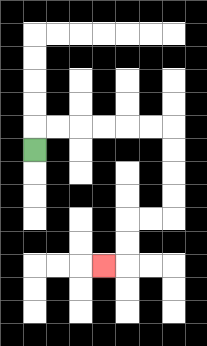{'start': '[1, 6]', 'end': '[4, 11]', 'path_directions': 'U,R,R,R,R,R,R,D,D,D,D,L,L,D,D,L', 'path_coordinates': '[[1, 6], [1, 5], [2, 5], [3, 5], [4, 5], [5, 5], [6, 5], [7, 5], [7, 6], [7, 7], [7, 8], [7, 9], [6, 9], [5, 9], [5, 10], [5, 11], [4, 11]]'}